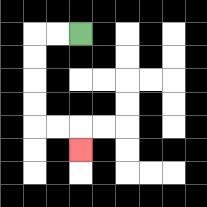{'start': '[3, 1]', 'end': '[3, 6]', 'path_directions': 'L,L,D,D,D,D,R,R,D', 'path_coordinates': '[[3, 1], [2, 1], [1, 1], [1, 2], [1, 3], [1, 4], [1, 5], [2, 5], [3, 5], [3, 6]]'}